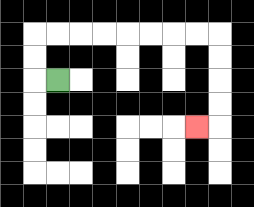{'start': '[2, 3]', 'end': '[8, 5]', 'path_directions': 'L,U,U,R,R,R,R,R,R,R,R,D,D,D,D,L', 'path_coordinates': '[[2, 3], [1, 3], [1, 2], [1, 1], [2, 1], [3, 1], [4, 1], [5, 1], [6, 1], [7, 1], [8, 1], [9, 1], [9, 2], [9, 3], [9, 4], [9, 5], [8, 5]]'}